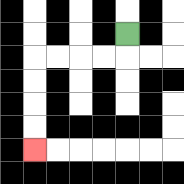{'start': '[5, 1]', 'end': '[1, 6]', 'path_directions': 'D,L,L,L,L,D,D,D,D', 'path_coordinates': '[[5, 1], [5, 2], [4, 2], [3, 2], [2, 2], [1, 2], [1, 3], [1, 4], [1, 5], [1, 6]]'}